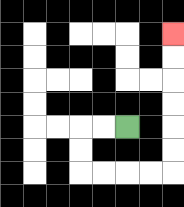{'start': '[5, 5]', 'end': '[7, 1]', 'path_directions': 'L,L,D,D,R,R,R,R,U,U,U,U,U,U', 'path_coordinates': '[[5, 5], [4, 5], [3, 5], [3, 6], [3, 7], [4, 7], [5, 7], [6, 7], [7, 7], [7, 6], [7, 5], [7, 4], [7, 3], [7, 2], [7, 1]]'}